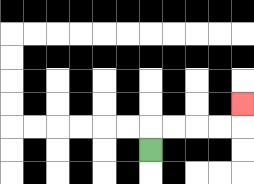{'start': '[6, 6]', 'end': '[10, 4]', 'path_directions': 'U,R,R,R,R,U', 'path_coordinates': '[[6, 6], [6, 5], [7, 5], [8, 5], [9, 5], [10, 5], [10, 4]]'}